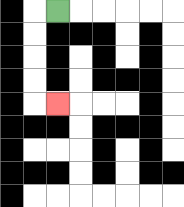{'start': '[2, 0]', 'end': '[2, 4]', 'path_directions': 'L,D,D,D,D,R', 'path_coordinates': '[[2, 0], [1, 0], [1, 1], [1, 2], [1, 3], [1, 4], [2, 4]]'}